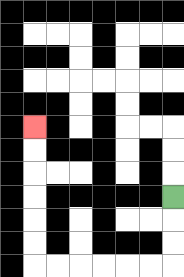{'start': '[7, 8]', 'end': '[1, 5]', 'path_directions': 'D,D,D,L,L,L,L,L,L,U,U,U,U,U,U', 'path_coordinates': '[[7, 8], [7, 9], [7, 10], [7, 11], [6, 11], [5, 11], [4, 11], [3, 11], [2, 11], [1, 11], [1, 10], [1, 9], [1, 8], [1, 7], [1, 6], [1, 5]]'}